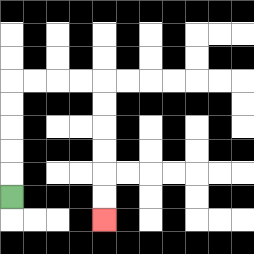{'start': '[0, 8]', 'end': '[4, 9]', 'path_directions': 'U,U,U,U,U,R,R,R,R,D,D,D,D,D,D', 'path_coordinates': '[[0, 8], [0, 7], [0, 6], [0, 5], [0, 4], [0, 3], [1, 3], [2, 3], [3, 3], [4, 3], [4, 4], [4, 5], [4, 6], [4, 7], [4, 8], [4, 9]]'}